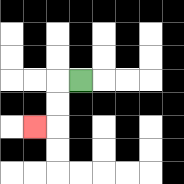{'start': '[3, 3]', 'end': '[1, 5]', 'path_directions': 'L,D,D,L', 'path_coordinates': '[[3, 3], [2, 3], [2, 4], [2, 5], [1, 5]]'}